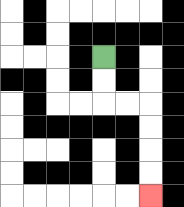{'start': '[4, 2]', 'end': '[6, 8]', 'path_directions': 'D,D,R,R,D,D,D,D', 'path_coordinates': '[[4, 2], [4, 3], [4, 4], [5, 4], [6, 4], [6, 5], [6, 6], [6, 7], [6, 8]]'}